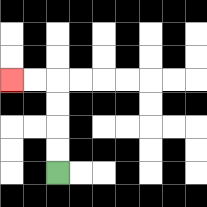{'start': '[2, 7]', 'end': '[0, 3]', 'path_directions': 'U,U,U,U,L,L', 'path_coordinates': '[[2, 7], [2, 6], [2, 5], [2, 4], [2, 3], [1, 3], [0, 3]]'}